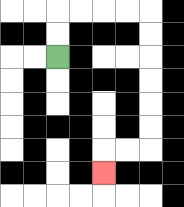{'start': '[2, 2]', 'end': '[4, 7]', 'path_directions': 'U,U,R,R,R,R,D,D,D,D,D,D,L,L,D', 'path_coordinates': '[[2, 2], [2, 1], [2, 0], [3, 0], [4, 0], [5, 0], [6, 0], [6, 1], [6, 2], [6, 3], [6, 4], [6, 5], [6, 6], [5, 6], [4, 6], [4, 7]]'}